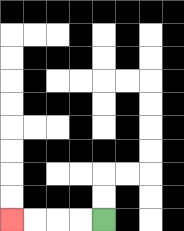{'start': '[4, 9]', 'end': '[0, 9]', 'path_directions': 'L,L,L,L', 'path_coordinates': '[[4, 9], [3, 9], [2, 9], [1, 9], [0, 9]]'}